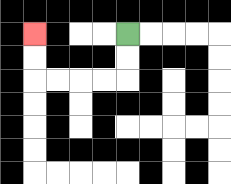{'start': '[5, 1]', 'end': '[1, 1]', 'path_directions': 'D,D,L,L,L,L,U,U', 'path_coordinates': '[[5, 1], [5, 2], [5, 3], [4, 3], [3, 3], [2, 3], [1, 3], [1, 2], [1, 1]]'}